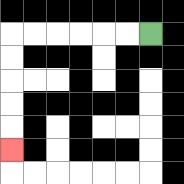{'start': '[6, 1]', 'end': '[0, 6]', 'path_directions': 'L,L,L,L,L,L,D,D,D,D,D', 'path_coordinates': '[[6, 1], [5, 1], [4, 1], [3, 1], [2, 1], [1, 1], [0, 1], [0, 2], [0, 3], [0, 4], [0, 5], [0, 6]]'}